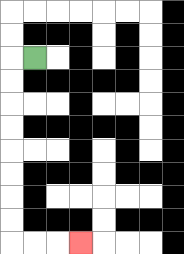{'start': '[1, 2]', 'end': '[3, 10]', 'path_directions': 'L,D,D,D,D,D,D,D,D,R,R,R', 'path_coordinates': '[[1, 2], [0, 2], [0, 3], [0, 4], [0, 5], [0, 6], [0, 7], [0, 8], [0, 9], [0, 10], [1, 10], [2, 10], [3, 10]]'}